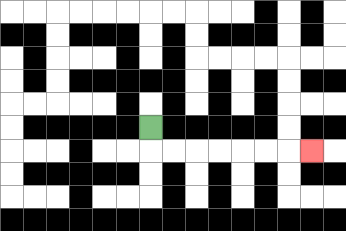{'start': '[6, 5]', 'end': '[13, 6]', 'path_directions': 'D,R,R,R,R,R,R,R', 'path_coordinates': '[[6, 5], [6, 6], [7, 6], [8, 6], [9, 6], [10, 6], [11, 6], [12, 6], [13, 6]]'}